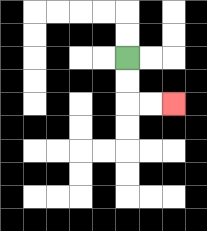{'start': '[5, 2]', 'end': '[7, 4]', 'path_directions': 'D,D,R,R', 'path_coordinates': '[[5, 2], [5, 3], [5, 4], [6, 4], [7, 4]]'}